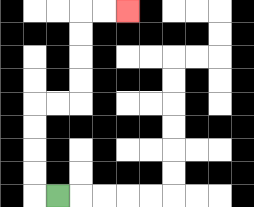{'start': '[2, 8]', 'end': '[5, 0]', 'path_directions': 'L,U,U,U,U,R,R,U,U,U,U,R,R', 'path_coordinates': '[[2, 8], [1, 8], [1, 7], [1, 6], [1, 5], [1, 4], [2, 4], [3, 4], [3, 3], [3, 2], [3, 1], [3, 0], [4, 0], [5, 0]]'}